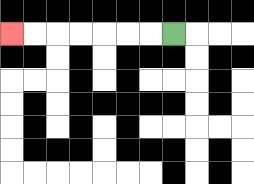{'start': '[7, 1]', 'end': '[0, 1]', 'path_directions': 'L,L,L,L,L,L,L', 'path_coordinates': '[[7, 1], [6, 1], [5, 1], [4, 1], [3, 1], [2, 1], [1, 1], [0, 1]]'}